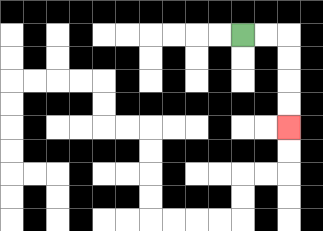{'start': '[10, 1]', 'end': '[12, 5]', 'path_directions': 'R,R,D,D,D,D', 'path_coordinates': '[[10, 1], [11, 1], [12, 1], [12, 2], [12, 3], [12, 4], [12, 5]]'}